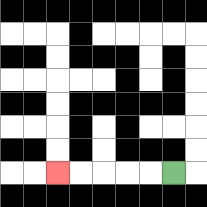{'start': '[7, 7]', 'end': '[2, 7]', 'path_directions': 'L,L,L,L,L', 'path_coordinates': '[[7, 7], [6, 7], [5, 7], [4, 7], [3, 7], [2, 7]]'}